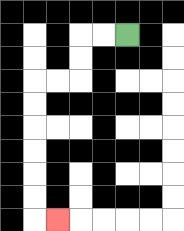{'start': '[5, 1]', 'end': '[2, 9]', 'path_directions': 'L,L,D,D,L,L,D,D,D,D,D,D,R', 'path_coordinates': '[[5, 1], [4, 1], [3, 1], [3, 2], [3, 3], [2, 3], [1, 3], [1, 4], [1, 5], [1, 6], [1, 7], [1, 8], [1, 9], [2, 9]]'}